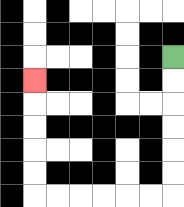{'start': '[7, 2]', 'end': '[1, 3]', 'path_directions': 'D,D,D,D,D,D,L,L,L,L,L,L,U,U,U,U,U', 'path_coordinates': '[[7, 2], [7, 3], [7, 4], [7, 5], [7, 6], [7, 7], [7, 8], [6, 8], [5, 8], [4, 8], [3, 8], [2, 8], [1, 8], [1, 7], [1, 6], [1, 5], [1, 4], [1, 3]]'}